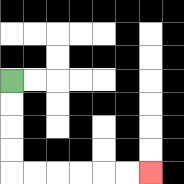{'start': '[0, 3]', 'end': '[6, 7]', 'path_directions': 'D,D,D,D,R,R,R,R,R,R', 'path_coordinates': '[[0, 3], [0, 4], [0, 5], [0, 6], [0, 7], [1, 7], [2, 7], [3, 7], [4, 7], [5, 7], [6, 7]]'}